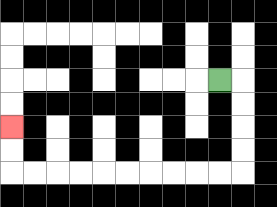{'start': '[9, 3]', 'end': '[0, 5]', 'path_directions': 'R,D,D,D,D,L,L,L,L,L,L,L,L,L,L,U,U', 'path_coordinates': '[[9, 3], [10, 3], [10, 4], [10, 5], [10, 6], [10, 7], [9, 7], [8, 7], [7, 7], [6, 7], [5, 7], [4, 7], [3, 7], [2, 7], [1, 7], [0, 7], [0, 6], [0, 5]]'}